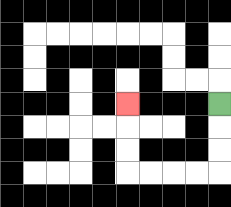{'start': '[9, 4]', 'end': '[5, 4]', 'path_directions': 'D,D,D,L,L,L,L,U,U,U', 'path_coordinates': '[[9, 4], [9, 5], [9, 6], [9, 7], [8, 7], [7, 7], [6, 7], [5, 7], [5, 6], [5, 5], [5, 4]]'}